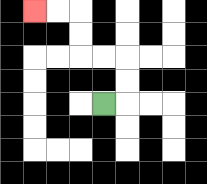{'start': '[4, 4]', 'end': '[1, 0]', 'path_directions': 'R,U,U,L,L,U,U,L,L', 'path_coordinates': '[[4, 4], [5, 4], [5, 3], [5, 2], [4, 2], [3, 2], [3, 1], [3, 0], [2, 0], [1, 0]]'}